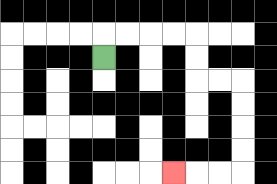{'start': '[4, 2]', 'end': '[7, 7]', 'path_directions': 'U,R,R,R,R,D,D,R,R,D,D,D,D,L,L,L', 'path_coordinates': '[[4, 2], [4, 1], [5, 1], [6, 1], [7, 1], [8, 1], [8, 2], [8, 3], [9, 3], [10, 3], [10, 4], [10, 5], [10, 6], [10, 7], [9, 7], [8, 7], [7, 7]]'}